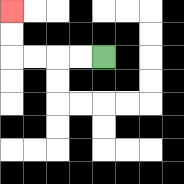{'start': '[4, 2]', 'end': '[0, 0]', 'path_directions': 'L,L,L,L,U,U', 'path_coordinates': '[[4, 2], [3, 2], [2, 2], [1, 2], [0, 2], [0, 1], [0, 0]]'}